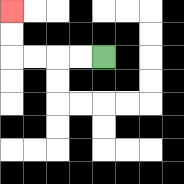{'start': '[4, 2]', 'end': '[0, 0]', 'path_directions': 'L,L,L,L,U,U', 'path_coordinates': '[[4, 2], [3, 2], [2, 2], [1, 2], [0, 2], [0, 1], [0, 0]]'}